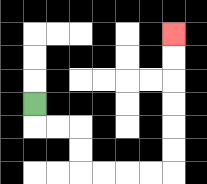{'start': '[1, 4]', 'end': '[7, 1]', 'path_directions': 'D,R,R,D,D,R,R,R,R,U,U,U,U,U,U', 'path_coordinates': '[[1, 4], [1, 5], [2, 5], [3, 5], [3, 6], [3, 7], [4, 7], [5, 7], [6, 7], [7, 7], [7, 6], [7, 5], [7, 4], [7, 3], [7, 2], [7, 1]]'}